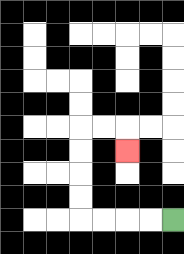{'start': '[7, 9]', 'end': '[5, 6]', 'path_directions': 'L,L,L,L,U,U,U,U,R,R,D', 'path_coordinates': '[[7, 9], [6, 9], [5, 9], [4, 9], [3, 9], [3, 8], [3, 7], [3, 6], [3, 5], [4, 5], [5, 5], [5, 6]]'}